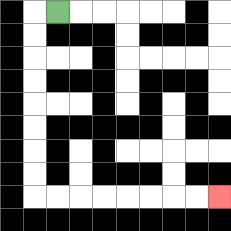{'start': '[2, 0]', 'end': '[9, 8]', 'path_directions': 'L,D,D,D,D,D,D,D,D,R,R,R,R,R,R,R,R', 'path_coordinates': '[[2, 0], [1, 0], [1, 1], [1, 2], [1, 3], [1, 4], [1, 5], [1, 6], [1, 7], [1, 8], [2, 8], [3, 8], [4, 8], [5, 8], [6, 8], [7, 8], [8, 8], [9, 8]]'}